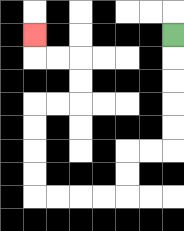{'start': '[7, 1]', 'end': '[1, 1]', 'path_directions': 'D,D,D,D,D,L,L,D,D,L,L,L,L,U,U,U,U,R,R,U,U,L,L,U', 'path_coordinates': '[[7, 1], [7, 2], [7, 3], [7, 4], [7, 5], [7, 6], [6, 6], [5, 6], [5, 7], [5, 8], [4, 8], [3, 8], [2, 8], [1, 8], [1, 7], [1, 6], [1, 5], [1, 4], [2, 4], [3, 4], [3, 3], [3, 2], [2, 2], [1, 2], [1, 1]]'}